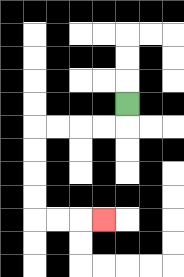{'start': '[5, 4]', 'end': '[4, 9]', 'path_directions': 'D,L,L,L,L,D,D,D,D,R,R,R', 'path_coordinates': '[[5, 4], [5, 5], [4, 5], [3, 5], [2, 5], [1, 5], [1, 6], [1, 7], [1, 8], [1, 9], [2, 9], [3, 9], [4, 9]]'}